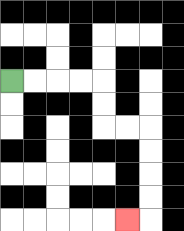{'start': '[0, 3]', 'end': '[5, 9]', 'path_directions': 'R,R,R,R,D,D,R,R,D,D,D,D,L', 'path_coordinates': '[[0, 3], [1, 3], [2, 3], [3, 3], [4, 3], [4, 4], [4, 5], [5, 5], [6, 5], [6, 6], [6, 7], [6, 8], [6, 9], [5, 9]]'}